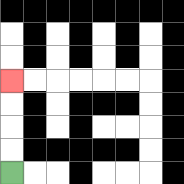{'start': '[0, 7]', 'end': '[0, 3]', 'path_directions': 'U,U,U,U', 'path_coordinates': '[[0, 7], [0, 6], [0, 5], [0, 4], [0, 3]]'}